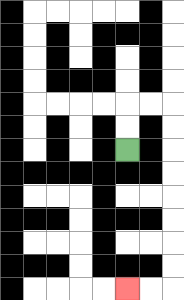{'start': '[5, 6]', 'end': '[5, 12]', 'path_directions': 'U,U,R,R,D,D,D,D,D,D,D,D,L,L', 'path_coordinates': '[[5, 6], [5, 5], [5, 4], [6, 4], [7, 4], [7, 5], [7, 6], [7, 7], [7, 8], [7, 9], [7, 10], [7, 11], [7, 12], [6, 12], [5, 12]]'}